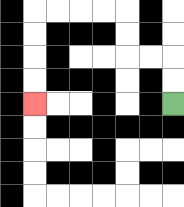{'start': '[7, 4]', 'end': '[1, 4]', 'path_directions': 'U,U,L,L,U,U,L,L,L,L,D,D,D,D', 'path_coordinates': '[[7, 4], [7, 3], [7, 2], [6, 2], [5, 2], [5, 1], [5, 0], [4, 0], [3, 0], [2, 0], [1, 0], [1, 1], [1, 2], [1, 3], [1, 4]]'}